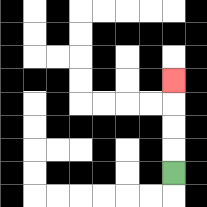{'start': '[7, 7]', 'end': '[7, 3]', 'path_directions': 'U,U,U,U', 'path_coordinates': '[[7, 7], [7, 6], [7, 5], [7, 4], [7, 3]]'}